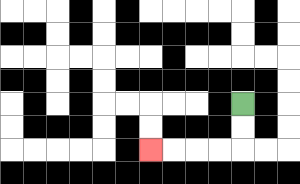{'start': '[10, 4]', 'end': '[6, 6]', 'path_directions': 'D,D,L,L,L,L', 'path_coordinates': '[[10, 4], [10, 5], [10, 6], [9, 6], [8, 6], [7, 6], [6, 6]]'}